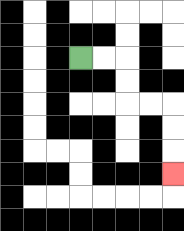{'start': '[3, 2]', 'end': '[7, 7]', 'path_directions': 'R,R,D,D,R,R,D,D,D', 'path_coordinates': '[[3, 2], [4, 2], [5, 2], [5, 3], [5, 4], [6, 4], [7, 4], [7, 5], [7, 6], [7, 7]]'}